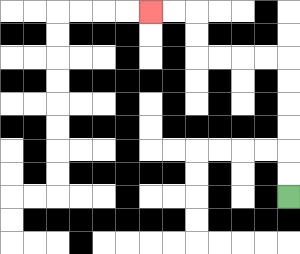{'start': '[12, 8]', 'end': '[6, 0]', 'path_directions': 'U,U,U,U,U,U,L,L,L,L,U,U,L,L', 'path_coordinates': '[[12, 8], [12, 7], [12, 6], [12, 5], [12, 4], [12, 3], [12, 2], [11, 2], [10, 2], [9, 2], [8, 2], [8, 1], [8, 0], [7, 0], [6, 0]]'}